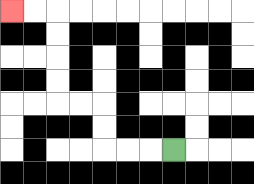{'start': '[7, 6]', 'end': '[0, 0]', 'path_directions': 'L,L,L,U,U,L,L,U,U,U,U,L,L', 'path_coordinates': '[[7, 6], [6, 6], [5, 6], [4, 6], [4, 5], [4, 4], [3, 4], [2, 4], [2, 3], [2, 2], [2, 1], [2, 0], [1, 0], [0, 0]]'}